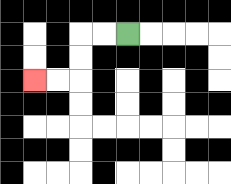{'start': '[5, 1]', 'end': '[1, 3]', 'path_directions': 'L,L,D,D,L,L', 'path_coordinates': '[[5, 1], [4, 1], [3, 1], [3, 2], [3, 3], [2, 3], [1, 3]]'}